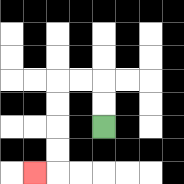{'start': '[4, 5]', 'end': '[1, 7]', 'path_directions': 'U,U,L,L,D,D,D,D,L', 'path_coordinates': '[[4, 5], [4, 4], [4, 3], [3, 3], [2, 3], [2, 4], [2, 5], [2, 6], [2, 7], [1, 7]]'}